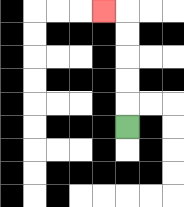{'start': '[5, 5]', 'end': '[4, 0]', 'path_directions': 'U,U,U,U,U,L', 'path_coordinates': '[[5, 5], [5, 4], [5, 3], [5, 2], [5, 1], [5, 0], [4, 0]]'}